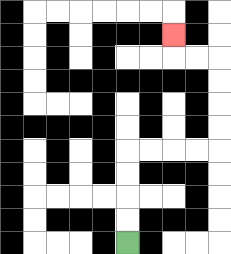{'start': '[5, 10]', 'end': '[7, 1]', 'path_directions': 'U,U,U,U,R,R,R,R,U,U,U,U,L,L,U', 'path_coordinates': '[[5, 10], [5, 9], [5, 8], [5, 7], [5, 6], [6, 6], [7, 6], [8, 6], [9, 6], [9, 5], [9, 4], [9, 3], [9, 2], [8, 2], [7, 2], [7, 1]]'}